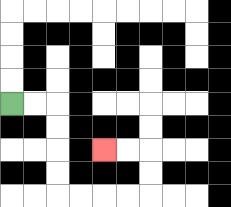{'start': '[0, 4]', 'end': '[4, 6]', 'path_directions': 'R,R,D,D,D,D,R,R,R,R,U,U,L,L', 'path_coordinates': '[[0, 4], [1, 4], [2, 4], [2, 5], [2, 6], [2, 7], [2, 8], [3, 8], [4, 8], [5, 8], [6, 8], [6, 7], [6, 6], [5, 6], [4, 6]]'}